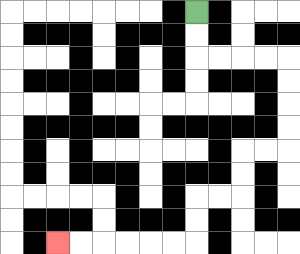{'start': '[8, 0]', 'end': '[2, 10]', 'path_directions': 'D,D,R,R,R,R,D,D,D,D,L,L,D,D,L,L,D,D,L,L,L,L,L,L', 'path_coordinates': '[[8, 0], [8, 1], [8, 2], [9, 2], [10, 2], [11, 2], [12, 2], [12, 3], [12, 4], [12, 5], [12, 6], [11, 6], [10, 6], [10, 7], [10, 8], [9, 8], [8, 8], [8, 9], [8, 10], [7, 10], [6, 10], [5, 10], [4, 10], [3, 10], [2, 10]]'}